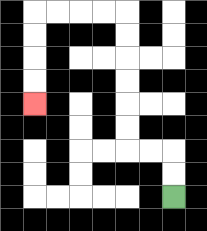{'start': '[7, 8]', 'end': '[1, 4]', 'path_directions': 'U,U,L,L,U,U,U,U,U,U,L,L,L,L,D,D,D,D', 'path_coordinates': '[[7, 8], [7, 7], [7, 6], [6, 6], [5, 6], [5, 5], [5, 4], [5, 3], [5, 2], [5, 1], [5, 0], [4, 0], [3, 0], [2, 0], [1, 0], [1, 1], [1, 2], [1, 3], [1, 4]]'}